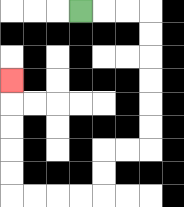{'start': '[3, 0]', 'end': '[0, 3]', 'path_directions': 'R,R,R,D,D,D,D,D,D,L,L,D,D,L,L,L,L,U,U,U,U,U', 'path_coordinates': '[[3, 0], [4, 0], [5, 0], [6, 0], [6, 1], [6, 2], [6, 3], [6, 4], [6, 5], [6, 6], [5, 6], [4, 6], [4, 7], [4, 8], [3, 8], [2, 8], [1, 8], [0, 8], [0, 7], [0, 6], [0, 5], [0, 4], [0, 3]]'}